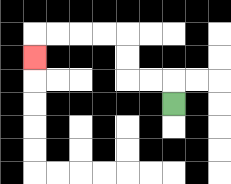{'start': '[7, 4]', 'end': '[1, 2]', 'path_directions': 'U,L,L,U,U,L,L,L,L,D', 'path_coordinates': '[[7, 4], [7, 3], [6, 3], [5, 3], [5, 2], [5, 1], [4, 1], [3, 1], [2, 1], [1, 1], [1, 2]]'}